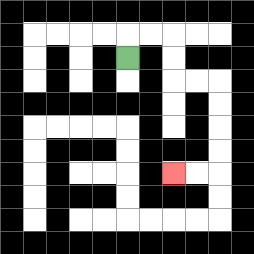{'start': '[5, 2]', 'end': '[7, 7]', 'path_directions': 'U,R,R,D,D,R,R,D,D,D,D,L,L', 'path_coordinates': '[[5, 2], [5, 1], [6, 1], [7, 1], [7, 2], [7, 3], [8, 3], [9, 3], [9, 4], [9, 5], [9, 6], [9, 7], [8, 7], [7, 7]]'}